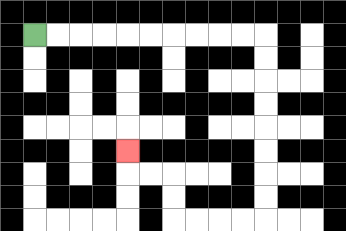{'start': '[1, 1]', 'end': '[5, 6]', 'path_directions': 'R,R,R,R,R,R,R,R,R,R,D,D,D,D,D,D,D,D,L,L,L,L,U,U,L,L,U', 'path_coordinates': '[[1, 1], [2, 1], [3, 1], [4, 1], [5, 1], [6, 1], [7, 1], [8, 1], [9, 1], [10, 1], [11, 1], [11, 2], [11, 3], [11, 4], [11, 5], [11, 6], [11, 7], [11, 8], [11, 9], [10, 9], [9, 9], [8, 9], [7, 9], [7, 8], [7, 7], [6, 7], [5, 7], [5, 6]]'}